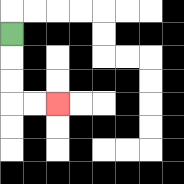{'start': '[0, 1]', 'end': '[2, 4]', 'path_directions': 'D,D,D,R,R', 'path_coordinates': '[[0, 1], [0, 2], [0, 3], [0, 4], [1, 4], [2, 4]]'}